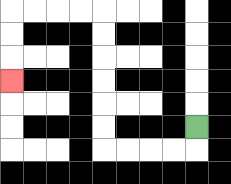{'start': '[8, 5]', 'end': '[0, 3]', 'path_directions': 'D,L,L,L,L,U,U,U,U,U,U,L,L,L,L,D,D,D', 'path_coordinates': '[[8, 5], [8, 6], [7, 6], [6, 6], [5, 6], [4, 6], [4, 5], [4, 4], [4, 3], [4, 2], [4, 1], [4, 0], [3, 0], [2, 0], [1, 0], [0, 0], [0, 1], [0, 2], [0, 3]]'}